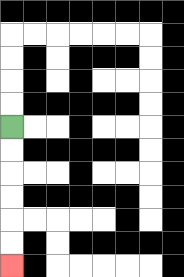{'start': '[0, 5]', 'end': '[0, 11]', 'path_directions': 'D,D,D,D,D,D', 'path_coordinates': '[[0, 5], [0, 6], [0, 7], [0, 8], [0, 9], [0, 10], [0, 11]]'}